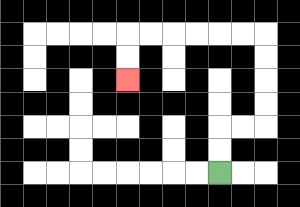{'start': '[9, 7]', 'end': '[5, 3]', 'path_directions': 'U,U,R,R,U,U,U,U,L,L,L,L,L,L,D,D', 'path_coordinates': '[[9, 7], [9, 6], [9, 5], [10, 5], [11, 5], [11, 4], [11, 3], [11, 2], [11, 1], [10, 1], [9, 1], [8, 1], [7, 1], [6, 1], [5, 1], [5, 2], [5, 3]]'}